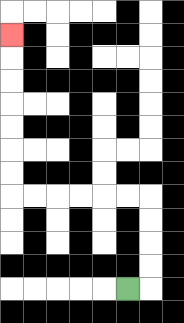{'start': '[5, 12]', 'end': '[0, 1]', 'path_directions': 'R,U,U,U,U,L,L,L,L,L,L,U,U,U,U,U,U,U', 'path_coordinates': '[[5, 12], [6, 12], [6, 11], [6, 10], [6, 9], [6, 8], [5, 8], [4, 8], [3, 8], [2, 8], [1, 8], [0, 8], [0, 7], [0, 6], [0, 5], [0, 4], [0, 3], [0, 2], [0, 1]]'}